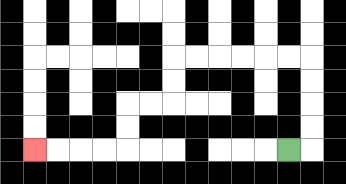{'start': '[12, 6]', 'end': '[1, 6]', 'path_directions': 'R,U,U,U,U,L,L,L,L,L,L,D,D,L,L,D,D,L,L,L,L', 'path_coordinates': '[[12, 6], [13, 6], [13, 5], [13, 4], [13, 3], [13, 2], [12, 2], [11, 2], [10, 2], [9, 2], [8, 2], [7, 2], [7, 3], [7, 4], [6, 4], [5, 4], [5, 5], [5, 6], [4, 6], [3, 6], [2, 6], [1, 6]]'}